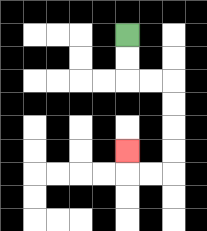{'start': '[5, 1]', 'end': '[5, 6]', 'path_directions': 'D,D,R,R,D,D,D,D,L,L,U', 'path_coordinates': '[[5, 1], [5, 2], [5, 3], [6, 3], [7, 3], [7, 4], [7, 5], [7, 6], [7, 7], [6, 7], [5, 7], [5, 6]]'}